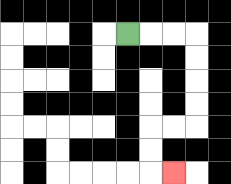{'start': '[5, 1]', 'end': '[7, 7]', 'path_directions': 'R,R,R,D,D,D,D,L,L,D,D,R', 'path_coordinates': '[[5, 1], [6, 1], [7, 1], [8, 1], [8, 2], [8, 3], [8, 4], [8, 5], [7, 5], [6, 5], [6, 6], [6, 7], [7, 7]]'}